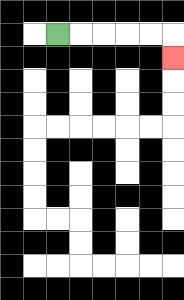{'start': '[2, 1]', 'end': '[7, 2]', 'path_directions': 'R,R,R,R,R,D', 'path_coordinates': '[[2, 1], [3, 1], [4, 1], [5, 1], [6, 1], [7, 1], [7, 2]]'}